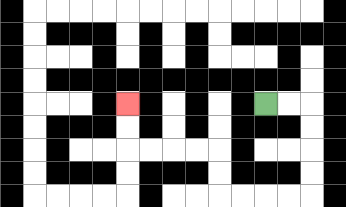{'start': '[11, 4]', 'end': '[5, 4]', 'path_directions': 'R,R,D,D,D,D,L,L,L,L,U,U,L,L,L,L,U,U', 'path_coordinates': '[[11, 4], [12, 4], [13, 4], [13, 5], [13, 6], [13, 7], [13, 8], [12, 8], [11, 8], [10, 8], [9, 8], [9, 7], [9, 6], [8, 6], [7, 6], [6, 6], [5, 6], [5, 5], [5, 4]]'}